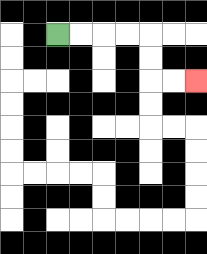{'start': '[2, 1]', 'end': '[8, 3]', 'path_directions': 'R,R,R,R,D,D,R,R', 'path_coordinates': '[[2, 1], [3, 1], [4, 1], [5, 1], [6, 1], [6, 2], [6, 3], [7, 3], [8, 3]]'}